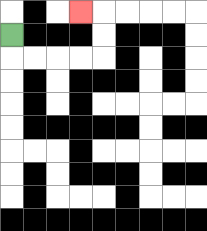{'start': '[0, 1]', 'end': '[3, 0]', 'path_directions': 'D,R,R,R,R,U,U,L', 'path_coordinates': '[[0, 1], [0, 2], [1, 2], [2, 2], [3, 2], [4, 2], [4, 1], [4, 0], [3, 0]]'}